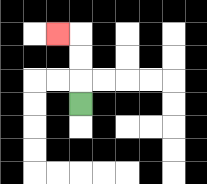{'start': '[3, 4]', 'end': '[2, 1]', 'path_directions': 'U,U,U,L', 'path_coordinates': '[[3, 4], [3, 3], [3, 2], [3, 1], [2, 1]]'}